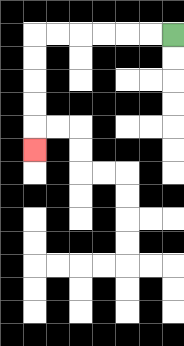{'start': '[7, 1]', 'end': '[1, 6]', 'path_directions': 'L,L,L,L,L,L,D,D,D,D,D', 'path_coordinates': '[[7, 1], [6, 1], [5, 1], [4, 1], [3, 1], [2, 1], [1, 1], [1, 2], [1, 3], [1, 4], [1, 5], [1, 6]]'}